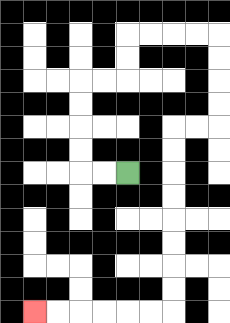{'start': '[5, 7]', 'end': '[1, 13]', 'path_directions': 'L,L,U,U,U,U,R,R,U,U,R,R,R,R,D,D,D,D,L,L,D,D,D,D,D,D,D,D,L,L,L,L,L,L', 'path_coordinates': '[[5, 7], [4, 7], [3, 7], [3, 6], [3, 5], [3, 4], [3, 3], [4, 3], [5, 3], [5, 2], [5, 1], [6, 1], [7, 1], [8, 1], [9, 1], [9, 2], [9, 3], [9, 4], [9, 5], [8, 5], [7, 5], [7, 6], [7, 7], [7, 8], [7, 9], [7, 10], [7, 11], [7, 12], [7, 13], [6, 13], [5, 13], [4, 13], [3, 13], [2, 13], [1, 13]]'}